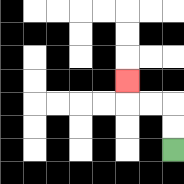{'start': '[7, 6]', 'end': '[5, 3]', 'path_directions': 'U,U,L,L,U', 'path_coordinates': '[[7, 6], [7, 5], [7, 4], [6, 4], [5, 4], [5, 3]]'}